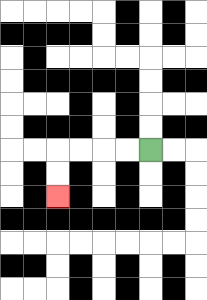{'start': '[6, 6]', 'end': '[2, 8]', 'path_directions': 'L,L,L,L,D,D', 'path_coordinates': '[[6, 6], [5, 6], [4, 6], [3, 6], [2, 6], [2, 7], [2, 8]]'}